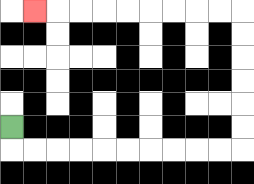{'start': '[0, 5]', 'end': '[1, 0]', 'path_directions': 'D,R,R,R,R,R,R,R,R,R,R,U,U,U,U,U,U,L,L,L,L,L,L,L,L,L', 'path_coordinates': '[[0, 5], [0, 6], [1, 6], [2, 6], [3, 6], [4, 6], [5, 6], [6, 6], [7, 6], [8, 6], [9, 6], [10, 6], [10, 5], [10, 4], [10, 3], [10, 2], [10, 1], [10, 0], [9, 0], [8, 0], [7, 0], [6, 0], [5, 0], [4, 0], [3, 0], [2, 0], [1, 0]]'}